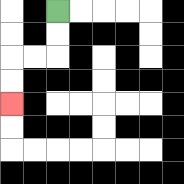{'start': '[2, 0]', 'end': '[0, 4]', 'path_directions': 'D,D,L,L,D,D', 'path_coordinates': '[[2, 0], [2, 1], [2, 2], [1, 2], [0, 2], [0, 3], [0, 4]]'}